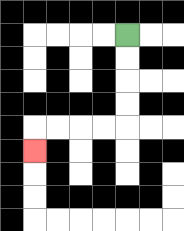{'start': '[5, 1]', 'end': '[1, 6]', 'path_directions': 'D,D,D,D,L,L,L,L,D', 'path_coordinates': '[[5, 1], [5, 2], [5, 3], [5, 4], [5, 5], [4, 5], [3, 5], [2, 5], [1, 5], [1, 6]]'}